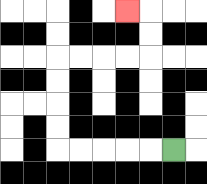{'start': '[7, 6]', 'end': '[5, 0]', 'path_directions': 'L,L,L,L,L,U,U,U,U,R,R,R,R,U,U,L', 'path_coordinates': '[[7, 6], [6, 6], [5, 6], [4, 6], [3, 6], [2, 6], [2, 5], [2, 4], [2, 3], [2, 2], [3, 2], [4, 2], [5, 2], [6, 2], [6, 1], [6, 0], [5, 0]]'}